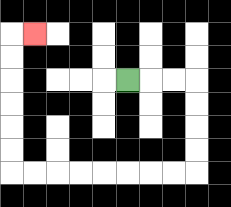{'start': '[5, 3]', 'end': '[1, 1]', 'path_directions': 'R,R,R,D,D,D,D,L,L,L,L,L,L,L,L,U,U,U,U,U,U,R', 'path_coordinates': '[[5, 3], [6, 3], [7, 3], [8, 3], [8, 4], [8, 5], [8, 6], [8, 7], [7, 7], [6, 7], [5, 7], [4, 7], [3, 7], [2, 7], [1, 7], [0, 7], [0, 6], [0, 5], [0, 4], [0, 3], [0, 2], [0, 1], [1, 1]]'}